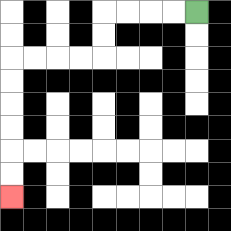{'start': '[8, 0]', 'end': '[0, 8]', 'path_directions': 'L,L,L,L,D,D,L,L,L,L,D,D,D,D,D,D', 'path_coordinates': '[[8, 0], [7, 0], [6, 0], [5, 0], [4, 0], [4, 1], [4, 2], [3, 2], [2, 2], [1, 2], [0, 2], [0, 3], [0, 4], [0, 5], [0, 6], [0, 7], [0, 8]]'}